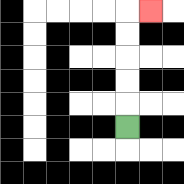{'start': '[5, 5]', 'end': '[6, 0]', 'path_directions': 'U,U,U,U,U,R', 'path_coordinates': '[[5, 5], [5, 4], [5, 3], [5, 2], [5, 1], [5, 0], [6, 0]]'}